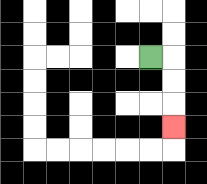{'start': '[6, 2]', 'end': '[7, 5]', 'path_directions': 'R,D,D,D', 'path_coordinates': '[[6, 2], [7, 2], [7, 3], [7, 4], [7, 5]]'}